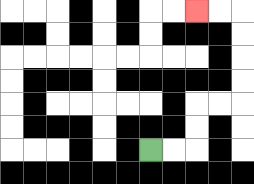{'start': '[6, 6]', 'end': '[8, 0]', 'path_directions': 'R,R,U,U,R,R,U,U,U,U,L,L', 'path_coordinates': '[[6, 6], [7, 6], [8, 6], [8, 5], [8, 4], [9, 4], [10, 4], [10, 3], [10, 2], [10, 1], [10, 0], [9, 0], [8, 0]]'}